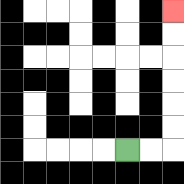{'start': '[5, 6]', 'end': '[7, 0]', 'path_directions': 'R,R,U,U,U,U,U,U', 'path_coordinates': '[[5, 6], [6, 6], [7, 6], [7, 5], [7, 4], [7, 3], [7, 2], [7, 1], [7, 0]]'}